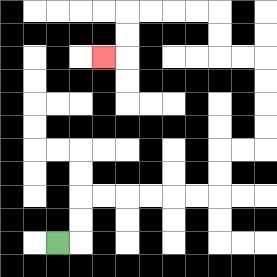{'start': '[2, 10]', 'end': '[4, 2]', 'path_directions': 'R,U,U,R,R,R,R,R,R,U,U,R,R,U,U,U,U,L,L,U,U,L,L,L,L,D,D,L', 'path_coordinates': '[[2, 10], [3, 10], [3, 9], [3, 8], [4, 8], [5, 8], [6, 8], [7, 8], [8, 8], [9, 8], [9, 7], [9, 6], [10, 6], [11, 6], [11, 5], [11, 4], [11, 3], [11, 2], [10, 2], [9, 2], [9, 1], [9, 0], [8, 0], [7, 0], [6, 0], [5, 0], [5, 1], [5, 2], [4, 2]]'}